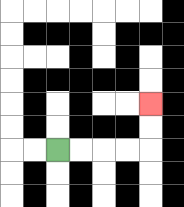{'start': '[2, 6]', 'end': '[6, 4]', 'path_directions': 'R,R,R,R,U,U', 'path_coordinates': '[[2, 6], [3, 6], [4, 6], [5, 6], [6, 6], [6, 5], [6, 4]]'}